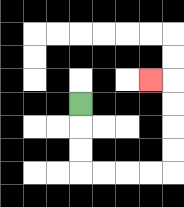{'start': '[3, 4]', 'end': '[6, 3]', 'path_directions': 'D,D,D,R,R,R,R,U,U,U,U,L', 'path_coordinates': '[[3, 4], [3, 5], [3, 6], [3, 7], [4, 7], [5, 7], [6, 7], [7, 7], [7, 6], [7, 5], [7, 4], [7, 3], [6, 3]]'}